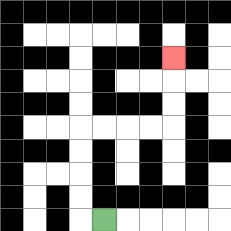{'start': '[4, 9]', 'end': '[7, 2]', 'path_directions': 'L,U,U,U,U,R,R,R,R,U,U,U', 'path_coordinates': '[[4, 9], [3, 9], [3, 8], [3, 7], [3, 6], [3, 5], [4, 5], [5, 5], [6, 5], [7, 5], [7, 4], [7, 3], [7, 2]]'}